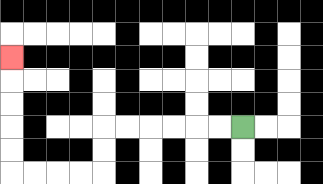{'start': '[10, 5]', 'end': '[0, 2]', 'path_directions': 'L,L,L,L,L,L,D,D,L,L,L,L,U,U,U,U,U', 'path_coordinates': '[[10, 5], [9, 5], [8, 5], [7, 5], [6, 5], [5, 5], [4, 5], [4, 6], [4, 7], [3, 7], [2, 7], [1, 7], [0, 7], [0, 6], [0, 5], [0, 4], [0, 3], [0, 2]]'}